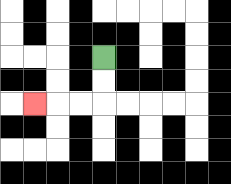{'start': '[4, 2]', 'end': '[1, 4]', 'path_directions': 'D,D,L,L,L', 'path_coordinates': '[[4, 2], [4, 3], [4, 4], [3, 4], [2, 4], [1, 4]]'}